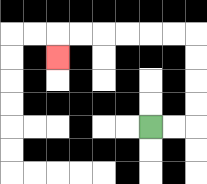{'start': '[6, 5]', 'end': '[2, 2]', 'path_directions': 'R,R,U,U,U,U,L,L,L,L,L,L,D', 'path_coordinates': '[[6, 5], [7, 5], [8, 5], [8, 4], [8, 3], [8, 2], [8, 1], [7, 1], [6, 1], [5, 1], [4, 1], [3, 1], [2, 1], [2, 2]]'}